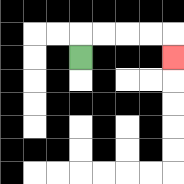{'start': '[3, 2]', 'end': '[7, 2]', 'path_directions': 'U,R,R,R,R,D', 'path_coordinates': '[[3, 2], [3, 1], [4, 1], [5, 1], [6, 1], [7, 1], [7, 2]]'}